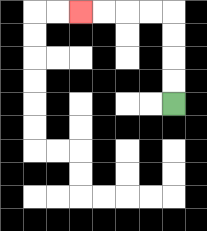{'start': '[7, 4]', 'end': '[3, 0]', 'path_directions': 'U,U,U,U,L,L,L,L', 'path_coordinates': '[[7, 4], [7, 3], [7, 2], [7, 1], [7, 0], [6, 0], [5, 0], [4, 0], [3, 0]]'}